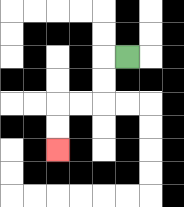{'start': '[5, 2]', 'end': '[2, 6]', 'path_directions': 'L,D,D,L,L,D,D', 'path_coordinates': '[[5, 2], [4, 2], [4, 3], [4, 4], [3, 4], [2, 4], [2, 5], [2, 6]]'}